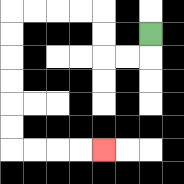{'start': '[6, 1]', 'end': '[4, 6]', 'path_directions': 'D,L,L,U,U,L,L,L,L,D,D,D,D,D,D,R,R,R,R', 'path_coordinates': '[[6, 1], [6, 2], [5, 2], [4, 2], [4, 1], [4, 0], [3, 0], [2, 0], [1, 0], [0, 0], [0, 1], [0, 2], [0, 3], [0, 4], [0, 5], [0, 6], [1, 6], [2, 6], [3, 6], [4, 6]]'}